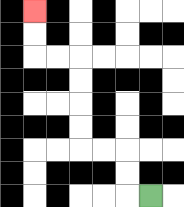{'start': '[6, 8]', 'end': '[1, 0]', 'path_directions': 'L,U,U,L,L,U,U,U,U,L,L,U,U', 'path_coordinates': '[[6, 8], [5, 8], [5, 7], [5, 6], [4, 6], [3, 6], [3, 5], [3, 4], [3, 3], [3, 2], [2, 2], [1, 2], [1, 1], [1, 0]]'}